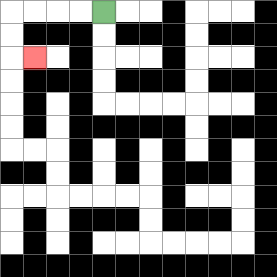{'start': '[4, 0]', 'end': '[1, 2]', 'path_directions': 'L,L,L,L,D,D,R', 'path_coordinates': '[[4, 0], [3, 0], [2, 0], [1, 0], [0, 0], [0, 1], [0, 2], [1, 2]]'}